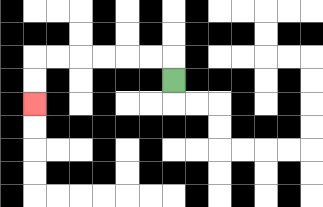{'start': '[7, 3]', 'end': '[1, 4]', 'path_directions': 'U,L,L,L,L,L,L,D,D', 'path_coordinates': '[[7, 3], [7, 2], [6, 2], [5, 2], [4, 2], [3, 2], [2, 2], [1, 2], [1, 3], [1, 4]]'}